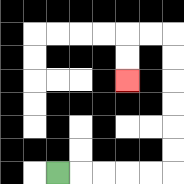{'start': '[2, 7]', 'end': '[5, 3]', 'path_directions': 'R,R,R,R,R,U,U,U,U,U,U,L,L,D,D', 'path_coordinates': '[[2, 7], [3, 7], [4, 7], [5, 7], [6, 7], [7, 7], [7, 6], [7, 5], [7, 4], [7, 3], [7, 2], [7, 1], [6, 1], [5, 1], [5, 2], [5, 3]]'}